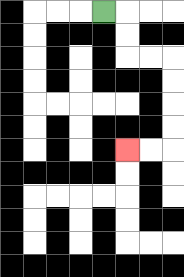{'start': '[4, 0]', 'end': '[5, 6]', 'path_directions': 'R,D,D,R,R,D,D,D,D,L,L', 'path_coordinates': '[[4, 0], [5, 0], [5, 1], [5, 2], [6, 2], [7, 2], [7, 3], [7, 4], [7, 5], [7, 6], [6, 6], [5, 6]]'}